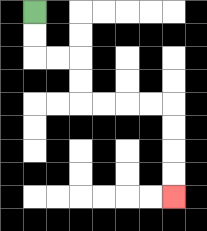{'start': '[1, 0]', 'end': '[7, 8]', 'path_directions': 'D,D,R,R,D,D,R,R,R,R,D,D,D,D', 'path_coordinates': '[[1, 0], [1, 1], [1, 2], [2, 2], [3, 2], [3, 3], [3, 4], [4, 4], [5, 4], [6, 4], [7, 4], [7, 5], [7, 6], [7, 7], [7, 8]]'}